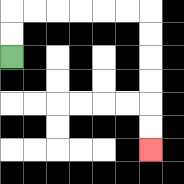{'start': '[0, 2]', 'end': '[6, 6]', 'path_directions': 'U,U,R,R,R,R,R,R,D,D,D,D,D,D', 'path_coordinates': '[[0, 2], [0, 1], [0, 0], [1, 0], [2, 0], [3, 0], [4, 0], [5, 0], [6, 0], [6, 1], [6, 2], [6, 3], [6, 4], [6, 5], [6, 6]]'}